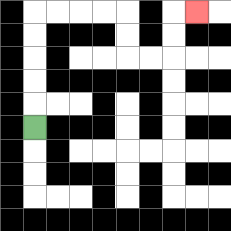{'start': '[1, 5]', 'end': '[8, 0]', 'path_directions': 'U,U,U,U,U,R,R,R,R,D,D,R,R,U,U,R', 'path_coordinates': '[[1, 5], [1, 4], [1, 3], [1, 2], [1, 1], [1, 0], [2, 0], [3, 0], [4, 0], [5, 0], [5, 1], [5, 2], [6, 2], [7, 2], [7, 1], [7, 0], [8, 0]]'}